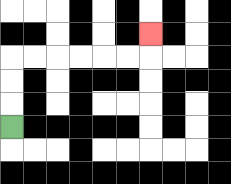{'start': '[0, 5]', 'end': '[6, 1]', 'path_directions': 'U,U,U,R,R,R,R,R,R,U', 'path_coordinates': '[[0, 5], [0, 4], [0, 3], [0, 2], [1, 2], [2, 2], [3, 2], [4, 2], [5, 2], [6, 2], [6, 1]]'}